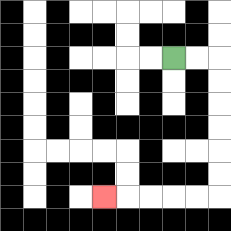{'start': '[7, 2]', 'end': '[4, 8]', 'path_directions': 'R,R,D,D,D,D,D,D,L,L,L,L,L', 'path_coordinates': '[[7, 2], [8, 2], [9, 2], [9, 3], [9, 4], [9, 5], [9, 6], [9, 7], [9, 8], [8, 8], [7, 8], [6, 8], [5, 8], [4, 8]]'}